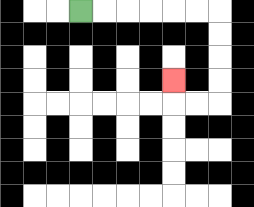{'start': '[3, 0]', 'end': '[7, 3]', 'path_directions': 'R,R,R,R,R,R,D,D,D,D,L,L,U', 'path_coordinates': '[[3, 0], [4, 0], [5, 0], [6, 0], [7, 0], [8, 0], [9, 0], [9, 1], [9, 2], [9, 3], [9, 4], [8, 4], [7, 4], [7, 3]]'}